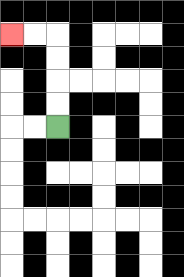{'start': '[2, 5]', 'end': '[0, 1]', 'path_directions': 'U,U,U,U,L,L', 'path_coordinates': '[[2, 5], [2, 4], [2, 3], [2, 2], [2, 1], [1, 1], [0, 1]]'}